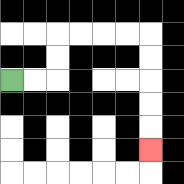{'start': '[0, 3]', 'end': '[6, 6]', 'path_directions': 'R,R,U,U,R,R,R,R,D,D,D,D,D', 'path_coordinates': '[[0, 3], [1, 3], [2, 3], [2, 2], [2, 1], [3, 1], [4, 1], [5, 1], [6, 1], [6, 2], [6, 3], [6, 4], [6, 5], [6, 6]]'}